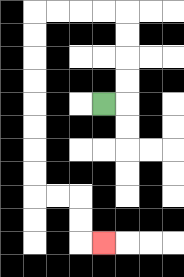{'start': '[4, 4]', 'end': '[4, 10]', 'path_directions': 'R,U,U,U,U,L,L,L,L,D,D,D,D,D,D,D,D,R,R,D,D,R', 'path_coordinates': '[[4, 4], [5, 4], [5, 3], [5, 2], [5, 1], [5, 0], [4, 0], [3, 0], [2, 0], [1, 0], [1, 1], [1, 2], [1, 3], [1, 4], [1, 5], [1, 6], [1, 7], [1, 8], [2, 8], [3, 8], [3, 9], [3, 10], [4, 10]]'}